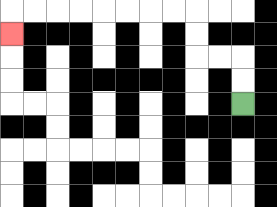{'start': '[10, 4]', 'end': '[0, 1]', 'path_directions': 'U,U,L,L,U,U,L,L,L,L,L,L,L,L,D', 'path_coordinates': '[[10, 4], [10, 3], [10, 2], [9, 2], [8, 2], [8, 1], [8, 0], [7, 0], [6, 0], [5, 0], [4, 0], [3, 0], [2, 0], [1, 0], [0, 0], [0, 1]]'}